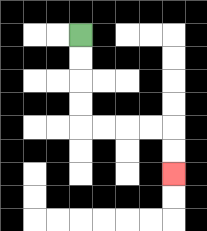{'start': '[3, 1]', 'end': '[7, 7]', 'path_directions': 'D,D,D,D,R,R,R,R,D,D', 'path_coordinates': '[[3, 1], [3, 2], [3, 3], [3, 4], [3, 5], [4, 5], [5, 5], [6, 5], [7, 5], [7, 6], [7, 7]]'}